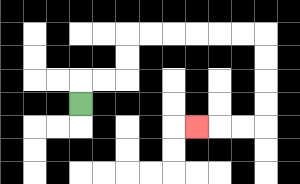{'start': '[3, 4]', 'end': '[8, 5]', 'path_directions': 'U,R,R,U,U,R,R,R,R,R,R,D,D,D,D,L,L,L', 'path_coordinates': '[[3, 4], [3, 3], [4, 3], [5, 3], [5, 2], [5, 1], [6, 1], [7, 1], [8, 1], [9, 1], [10, 1], [11, 1], [11, 2], [11, 3], [11, 4], [11, 5], [10, 5], [9, 5], [8, 5]]'}